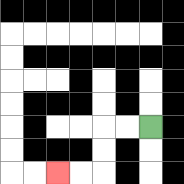{'start': '[6, 5]', 'end': '[2, 7]', 'path_directions': 'L,L,D,D,L,L', 'path_coordinates': '[[6, 5], [5, 5], [4, 5], [4, 6], [4, 7], [3, 7], [2, 7]]'}